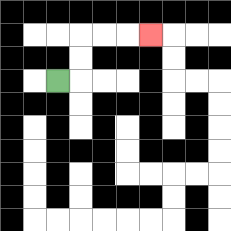{'start': '[2, 3]', 'end': '[6, 1]', 'path_directions': 'R,U,U,R,R,R', 'path_coordinates': '[[2, 3], [3, 3], [3, 2], [3, 1], [4, 1], [5, 1], [6, 1]]'}